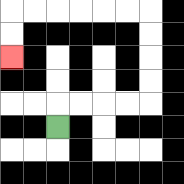{'start': '[2, 5]', 'end': '[0, 2]', 'path_directions': 'U,R,R,R,R,U,U,U,U,L,L,L,L,L,L,D,D', 'path_coordinates': '[[2, 5], [2, 4], [3, 4], [4, 4], [5, 4], [6, 4], [6, 3], [6, 2], [6, 1], [6, 0], [5, 0], [4, 0], [3, 0], [2, 0], [1, 0], [0, 0], [0, 1], [0, 2]]'}